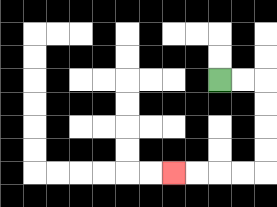{'start': '[9, 3]', 'end': '[7, 7]', 'path_directions': 'R,R,D,D,D,D,L,L,L,L', 'path_coordinates': '[[9, 3], [10, 3], [11, 3], [11, 4], [11, 5], [11, 6], [11, 7], [10, 7], [9, 7], [8, 7], [7, 7]]'}